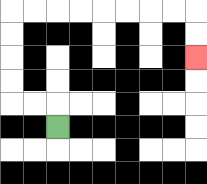{'start': '[2, 5]', 'end': '[8, 2]', 'path_directions': 'U,L,L,U,U,U,U,R,R,R,R,R,R,R,R,D,D', 'path_coordinates': '[[2, 5], [2, 4], [1, 4], [0, 4], [0, 3], [0, 2], [0, 1], [0, 0], [1, 0], [2, 0], [3, 0], [4, 0], [5, 0], [6, 0], [7, 0], [8, 0], [8, 1], [8, 2]]'}